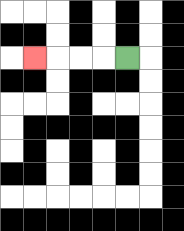{'start': '[5, 2]', 'end': '[1, 2]', 'path_directions': 'L,L,L,L', 'path_coordinates': '[[5, 2], [4, 2], [3, 2], [2, 2], [1, 2]]'}